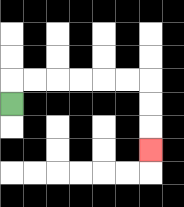{'start': '[0, 4]', 'end': '[6, 6]', 'path_directions': 'U,R,R,R,R,R,R,D,D,D', 'path_coordinates': '[[0, 4], [0, 3], [1, 3], [2, 3], [3, 3], [4, 3], [5, 3], [6, 3], [6, 4], [6, 5], [6, 6]]'}